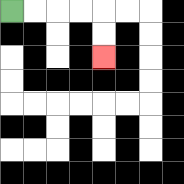{'start': '[0, 0]', 'end': '[4, 2]', 'path_directions': 'R,R,R,R,D,D', 'path_coordinates': '[[0, 0], [1, 0], [2, 0], [3, 0], [4, 0], [4, 1], [4, 2]]'}